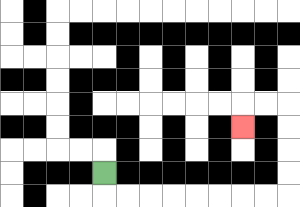{'start': '[4, 7]', 'end': '[10, 5]', 'path_directions': 'D,R,R,R,R,R,R,R,R,U,U,U,U,L,L,D', 'path_coordinates': '[[4, 7], [4, 8], [5, 8], [6, 8], [7, 8], [8, 8], [9, 8], [10, 8], [11, 8], [12, 8], [12, 7], [12, 6], [12, 5], [12, 4], [11, 4], [10, 4], [10, 5]]'}